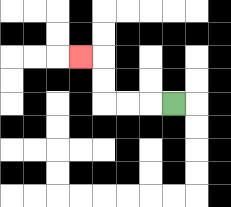{'start': '[7, 4]', 'end': '[3, 2]', 'path_directions': 'L,L,L,U,U,L', 'path_coordinates': '[[7, 4], [6, 4], [5, 4], [4, 4], [4, 3], [4, 2], [3, 2]]'}